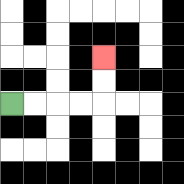{'start': '[0, 4]', 'end': '[4, 2]', 'path_directions': 'R,R,R,R,U,U', 'path_coordinates': '[[0, 4], [1, 4], [2, 4], [3, 4], [4, 4], [4, 3], [4, 2]]'}